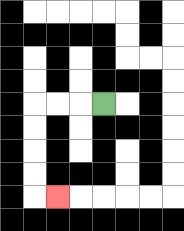{'start': '[4, 4]', 'end': '[2, 8]', 'path_directions': 'L,L,L,D,D,D,D,R', 'path_coordinates': '[[4, 4], [3, 4], [2, 4], [1, 4], [1, 5], [1, 6], [1, 7], [1, 8], [2, 8]]'}